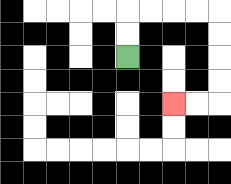{'start': '[5, 2]', 'end': '[7, 4]', 'path_directions': 'U,U,R,R,R,R,D,D,D,D,L,L', 'path_coordinates': '[[5, 2], [5, 1], [5, 0], [6, 0], [7, 0], [8, 0], [9, 0], [9, 1], [9, 2], [9, 3], [9, 4], [8, 4], [7, 4]]'}